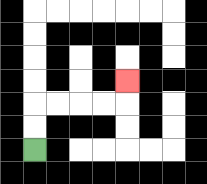{'start': '[1, 6]', 'end': '[5, 3]', 'path_directions': 'U,U,R,R,R,R,U', 'path_coordinates': '[[1, 6], [1, 5], [1, 4], [2, 4], [3, 4], [4, 4], [5, 4], [5, 3]]'}